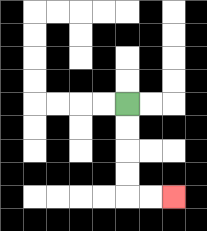{'start': '[5, 4]', 'end': '[7, 8]', 'path_directions': 'D,D,D,D,R,R', 'path_coordinates': '[[5, 4], [5, 5], [5, 6], [5, 7], [5, 8], [6, 8], [7, 8]]'}